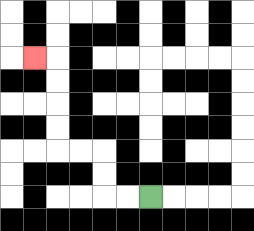{'start': '[6, 8]', 'end': '[1, 2]', 'path_directions': 'L,L,U,U,L,L,U,U,U,U,L', 'path_coordinates': '[[6, 8], [5, 8], [4, 8], [4, 7], [4, 6], [3, 6], [2, 6], [2, 5], [2, 4], [2, 3], [2, 2], [1, 2]]'}